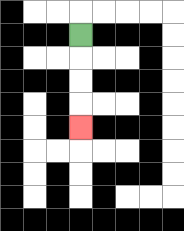{'start': '[3, 1]', 'end': '[3, 5]', 'path_directions': 'D,D,D,D', 'path_coordinates': '[[3, 1], [3, 2], [3, 3], [3, 4], [3, 5]]'}